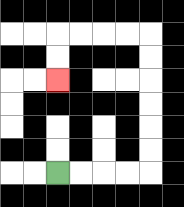{'start': '[2, 7]', 'end': '[2, 3]', 'path_directions': 'R,R,R,R,U,U,U,U,U,U,L,L,L,L,D,D', 'path_coordinates': '[[2, 7], [3, 7], [4, 7], [5, 7], [6, 7], [6, 6], [6, 5], [6, 4], [6, 3], [6, 2], [6, 1], [5, 1], [4, 1], [3, 1], [2, 1], [2, 2], [2, 3]]'}